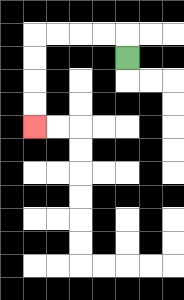{'start': '[5, 2]', 'end': '[1, 5]', 'path_directions': 'U,L,L,L,L,D,D,D,D', 'path_coordinates': '[[5, 2], [5, 1], [4, 1], [3, 1], [2, 1], [1, 1], [1, 2], [1, 3], [1, 4], [1, 5]]'}